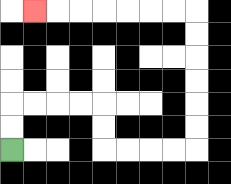{'start': '[0, 6]', 'end': '[1, 0]', 'path_directions': 'U,U,R,R,R,R,D,D,R,R,R,R,U,U,U,U,U,U,L,L,L,L,L,L,L', 'path_coordinates': '[[0, 6], [0, 5], [0, 4], [1, 4], [2, 4], [3, 4], [4, 4], [4, 5], [4, 6], [5, 6], [6, 6], [7, 6], [8, 6], [8, 5], [8, 4], [8, 3], [8, 2], [8, 1], [8, 0], [7, 0], [6, 0], [5, 0], [4, 0], [3, 0], [2, 0], [1, 0]]'}